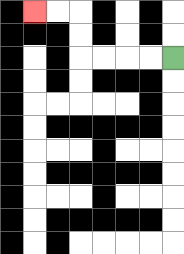{'start': '[7, 2]', 'end': '[1, 0]', 'path_directions': 'L,L,L,L,U,U,L,L', 'path_coordinates': '[[7, 2], [6, 2], [5, 2], [4, 2], [3, 2], [3, 1], [3, 0], [2, 0], [1, 0]]'}